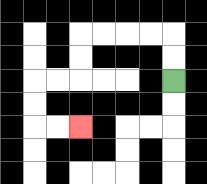{'start': '[7, 3]', 'end': '[3, 5]', 'path_directions': 'U,U,L,L,L,L,D,D,L,L,D,D,R,R', 'path_coordinates': '[[7, 3], [7, 2], [7, 1], [6, 1], [5, 1], [4, 1], [3, 1], [3, 2], [3, 3], [2, 3], [1, 3], [1, 4], [1, 5], [2, 5], [3, 5]]'}